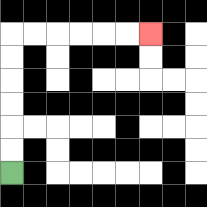{'start': '[0, 7]', 'end': '[6, 1]', 'path_directions': 'U,U,U,U,U,U,R,R,R,R,R,R', 'path_coordinates': '[[0, 7], [0, 6], [0, 5], [0, 4], [0, 3], [0, 2], [0, 1], [1, 1], [2, 1], [3, 1], [4, 1], [5, 1], [6, 1]]'}